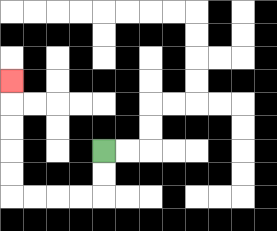{'start': '[4, 6]', 'end': '[0, 3]', 'path_directions': 'D,D,L,L,L,L,U,U,U,U,U', 'path_coordinates': '[[4, 6], [4, 7], [4, 8], [3, 8], [2, 8], [1, 8], [0, 8], [0, 7], [0, 6], [0, 5], [0, 4], [0, 3]]'}